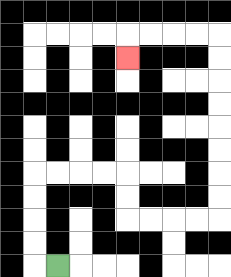{'start': '[2, 11]', 'end': '[5, 2]', 'path_directions': 'L,U,U,U,U,R,R,R,R,D,D,R,R,R,R,U,U,U,U,U,U,U,U,L,L,L,L,D', 'path_coordinates': '[[2, 11], [1, 11], [1, 10], [1, 9], [1, 8], [1, 7], [2, 7], [3, 7], [4, 7], [5, 7], [5, 8], [5, 9], [6, 9], [7, 9], [8, 9], [9, 9], [9, 8], [9, 7], [9, 6], [9, 5], [9, 4], [9, 3], [9, 2], [9, 1], [8, 1], [7, 1], [6, 1], [5, 1], [5, 2]]'}